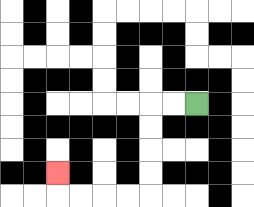{'start': '[8, 4]', 'end': '[2, 7]', 'path_directions': 'L,L,D,D,D,D,L,L,L,L,U', 'path_coordinates': '[[8, 4], [7, 4], [6, 4], [6, 5], [6, 6], [6, 7], [6, 8], [5, 8], [4, 8], [3, 8], [2, 8], [2, 7]]'}